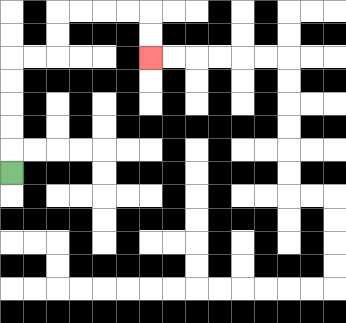{'start': '[0, 7]', 'end': '[6, 2]', 'path_directions': 'U,U,U,U,U,R,R,U,U,R,R,R,R,D,D', 'path_coordinates': '[[0, 7], [0, 6], [0, 5], [0, 4], [0, 3], [0, 2], [1, 2], [2, 2], [2, 1], [2, 0], [3, 0], [4, 0], [5, 0], [6, 0], [6, 1], [6, 2]]'}